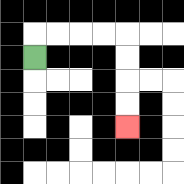{'start': '[1, 2]', 'end': '[5, 5]', 'path_directions': 'U,R,R,R,R,D,D,D,D', 'path_coordinates': '[[1, 2], [1, 1], [2, 1], [3, 1], [4, 1], [5, 1], [5, 2], [5, 3], [5, 4], [5, 5]]'}